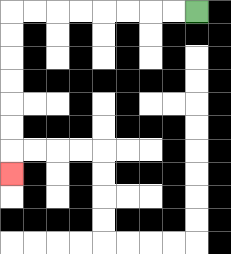{'start': '[8, 0]', 'end': '[0, 7]', 'path_directions': 'L,L,L,L,L,L,L,L,D,D,D,D,D,D,D', 'path_coordinates': '[[8, 0], [7, 0], [6, 0], [5, 0], [4, 0], [3, 0], [2, 0], [1, 0], [0, 0], [0, 1], [0, 2], [0, 3], [0, 4], [0, 5], [0, 6], [0, 7]]'}